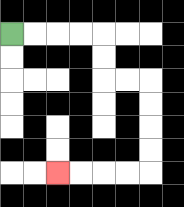{'start': '[0, 1]', 'end': '[2, 7]', 'path_directions': 'R,R,R,R,D,D,R,R,D,D,D,D,L,L,L,L', 'path_coordinates': '[[0, 1], [1, 1], [2, 1], [3, 1], [4, 1], [4, 2], [4, 3], [5, 3], [6, 3], [6, 4], [6, 5], [6, 6], [6, 7], [5, 7], [4, 7], [3, 7], [2, 7]]'}